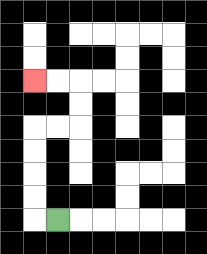{'start': '[2, 9]', 'end': '[1, 3]', 'path_directions': 'L,U,U,U,U,R,R,U,U,L,L', 'path_coordinates': '[[2, 9], [1, 9], [1, 8], [1, 7], [1, 6], [1, 5], [2, 5], [3, 5], [3, 4], [3, 3], [2, 3], [1, 3]]'}